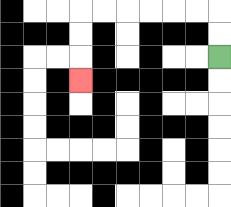{'start': '[9, 2]', 'end': '[3, 3]', 'path_directions': 'U,U,L,L,L,L,L,L,D,D,D', 'path_coordinates': '[[9, 2], [9, 1], [9, 0], [8, 0], [7, 0], [6, 0], [5, 0], [4, 0], [3, 0], [3, 1], [3, 2], [3, 3]]'}